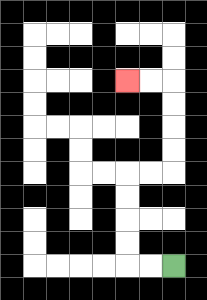{'start': '[7, 11]', 'end': '[5, 3]', 'path_directions': 'L,L,U,U,U,U,R,R,U,U,U,U,L,L', 'path_coordinates': '[[7, 11], [6, 11], [5, 11], [5, 10], [5, 9], [5, 8], [5, 7], [6, 7], [7, 7], [7, 6], [7, 5], [7, 4], [7, 3], [6, 3], [5, 3]]'}